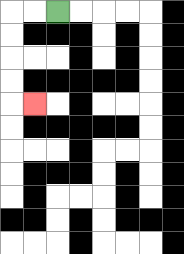{'start': '[2, 0]', 'end': '[1, 4]', 'path_directions': 'L,L,D,D,D,D,R', 'path_coordinates': '[[2, 0], [1, 0], [0, 0], [0, 1], [0, 2], [0, 3], [0, 4], [1, 4]]'}